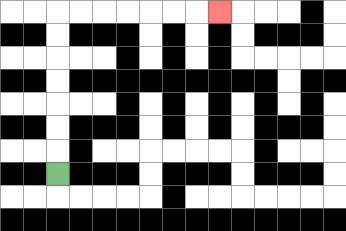{'start': '[2, 7]', 'end': '[9, 0]', 'path_directions': 'U,U,U,U,U,U,U,R,R,R,R,R,R,R', 'path_coordinates': '[[2, 7], [2, 6], [2, 5], [2, 4], [2, 3], [2, 2], [2, 1], [2, 0], [3, 0], [4, 0], [5, 0], [6, 0], [7, 0], [8, 0], [9, 0]]'}